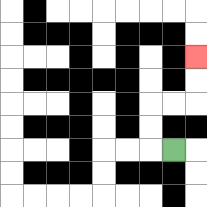{'start': '[7, 6]', 'end': '[8, 2]', 'path_directions': 'L,U,U,R,R,U,U', 'path_coordinates': '[[7, 6], [6, 6], [6, 5], [6, 4], [7, 4], [8, 4], [8, 3], [8, 2]]'}